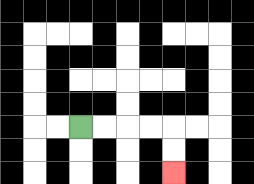{'start': '[3, 5]', 'end': '[7, 7]', 'path_directions': 'R,R,R,R,D,D', 'path_coordinates': '[[3, 5], [4, 5], [5, 5], [6, 5], [7, 5], [7, 6], [7, 7]]'}